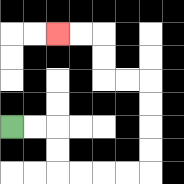{'start': '[0, 5]', 'end': '[2, 1]', 'path_directions': 'R,R,D,D,R,R,R,R,U,U,U,U,L,L,U,U,L,L', 'path_coordinates': '[[0, 5], [1, 5], [2, 5], [2, 6], [2, 7], [3, 7], [4, 7], [5, 7], [6, 7], [6, 6], [6, 5], [6, 4], [6, 3], [5, 3], [4, 3], [4, 2], [4, 1], [3, 1], [2, 1]]'}